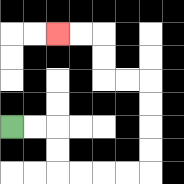{'start': '[0, 5]', 'end': '[2, 1]', 'path_directions': 'R,R,D,D,R,R,R,R,U,U,U,U,L,L,U,U,L,L', 'path_coordinates': '[[0, 5], [1, 5], [2, 5], [2, 6], [2, 7], [3, 7], [4, 7], [5, 7], [6, 7], [6, 6], [6, 5], [6, 4], [6, 3], [5, 3], [4, 3], [4, 2], [4, 1], [3, 1], [2, 1]]'}